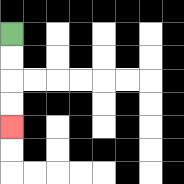{'start': '[0, 1]', 'end': '[0, 5]', 'path_directions': 'D,D,D,D', 'path_coordinates': '[[0, 1], [0, 2], [0, 3], [0, 4], [0, 5]]'}